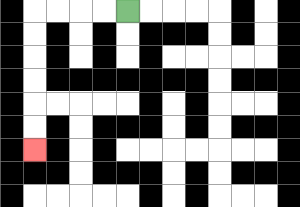{'start': '[5, 0]', 'end': '[1, 6]', 'path_directions': 'L,L,L,L,D,D,D,D,D,D', 'path_coordinates': '[[5, 0], [4, 0], [3, 0], [2, 0], [1, 0], [1, 1], [1, 2], [1, 3], [1, 4], [1, 5], [1, 6]]'}